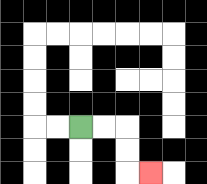{'start': '[3, 5]', 'end': '[6, 7]', 'path_directions': 'R,R,D,D,R', 'path_coordinates': '[[3, 5], [4, 5], [5, 5], [5, 6], [5, 7], [6, 7]]'}